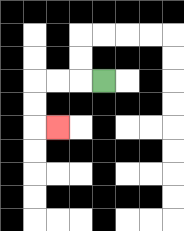{'start': '[4, 3]', 'end': '[2, 5]', 'path_directions': 'L,L,L,D,D,R', 'path_coordinates': '[[4, 3], [3, 3], [2, 3], [1, 3], [1, 4], [1, 5], [2, 5]]'}